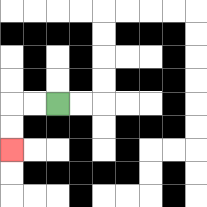{'start': '[2, 4]', 'end': '[0, 6]', 'path_directions': 'L,L,D,D', 'path_coordinates': '[[2, 4], [1, 4], [0, 4], [0, 5], [0, 6]]'}